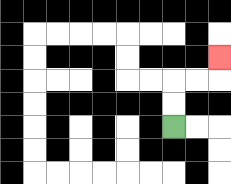{'start': '[7, 5]', 'end': '[9, 2]', 'path_directions': 'U,U,R,R,U', 'path_coordinates': '[[7, 5], [7, 4], [7, 3], [8, 3], [9, 3], [9, 2]]'}